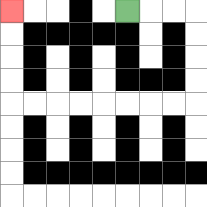{'start': '[5, 0]', 'end': '[0, 0]', 'path_directions': 'R,R,R,D,D,D,D,L,L,L,L,L,L,L,L,U,U,U,U', 'path_coordinates': '[[5, 0], [6, 0], [7, 0], [8, 0], [8, 1], [8, 2], [8, 3], [8, 4], [7, 4], [6, 4], [5, 4], [4, 4], [3, 4], [2, 4], [1, 4], [0, 4], [0, 3], [0, 2], [0, 1], [0, 0]]'}